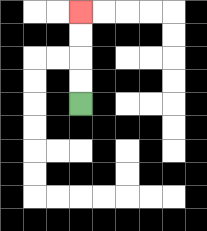{'start': '[3, 4]', 'end': '[3, 0]', 'path_directions': 'U,U,U,U', 'path_coordinates': '[[3, 4], [3, 3], [3, 2], [3, 1], [3, 0]]'}